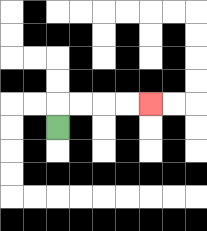{'start': '[2, 5]', 'end': '[6, 4]', 'path_directions': 'U,R,R,R,R', 'path_coordinates': '[[2, 5], [2, 4], [3, 4], [4, 4], [5, 4], [6, 4]]'}